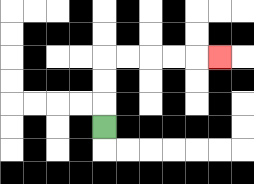{'start': '[4, 5]', 'end': '[9, 2]', 'path_directions': 'U,U,U,R,R,R,R,R', 'path_coordinates': '[[4, 5], [4, 4], [4, 3], [4, 2], [5, 2], [6, 2], [7, 2], [8, 2], [9, 2]]'}